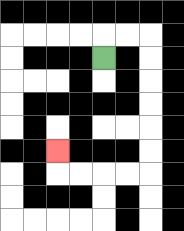{'start': '[4, 2]', 'end': '[2, 6]', 'path_directions': 'U,R,R,D,D,D,D,D,D,L,L,L,L,U', 'path_coordinates': '[[4, 2], [4, 1], [5, 1], [6, 1], [6, 2], [6, 3], [6, 4], [6, 5], [6, 6], [6, 7], [5, 7], [4, 7], [3, 7], [2, 7], [2, 6]]'}